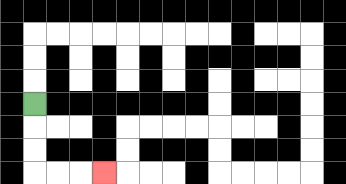{'start': '[1, 4]', 'end': '[4, 7]', 'path_directions': 'D,D,D,R,R,R', 'path_coordinates': '[[1, 4], [1, 5], [1, 6], [1, 7], [2, 7], [3, 7], [4, 7]]'}